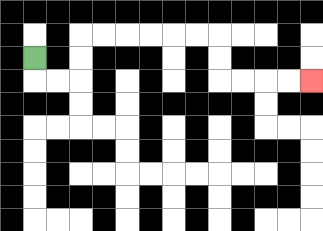{'start': '[1, 2]', 'end': '[13, 3]', 'path_directions': 'D,R,R,U,U,R,R,R,R,R,R,D,D,R,R,R,R', 'path_coordinates': '[[1, 2], [1, 3], [2, 3], [3, 3], [3, 2], [3, 1], [4, 1], [5, 1], [6, 1], [7, 1], [8, 1], [9, 1], [9, 2], [9, 3], [10, 3], [11, 3], [12, 3], [13, 3]]'}